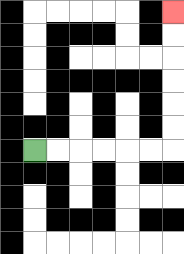{'start': '[1, 6]', 'end': '[7, 0]', 'path_directions': 'R,R,R,R,R,R,U,U,U,U,U,U', 'path_coordinates': '[[1, 6], [2, 6], [3, 6], [4, 6], [5, 6], [6, 6], [7, 6], [7, 5], [7, 4], [7, 3], [7, 2], [7, 1], [7, 0]]'}